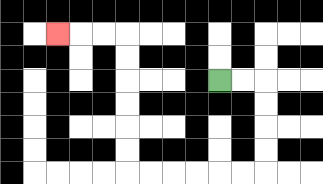{'start': '[9, 3]', 'end': '[2, 1]', 'path_directions': 'R,R,D,D,D,D,L,L,L,L,L,L,U,U,U,U,U,U,L,L,L', 'path_coordinates': '[[9, 3], [10, 3], [11, 3], [11, 4], [11, 5], [11, 6], [11, 7], [10, 7], [9, 7], [8, 7], [7, 7], [6, 7], [5, 7], [5, 6], [5, 5], [5, 4], [5, 3], [5, 2], [5, 1], [4, 1], [3, 1], [2, 1]]'}